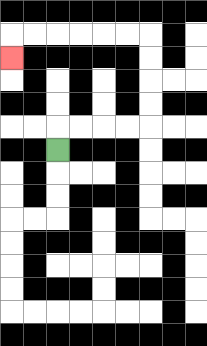{'start': '[2, 6]', 'end': '[0, 2]', 'path_directions': 'U,R,R,R,R,U,U,U,U,L,L,L,L,L,L,D', 'path_coordinates': '[[2, 6], [2, 5], [3, 5], [4, 5], [5, 5], [6, 5], [6, 4], [6, 3], [6, 2], [6, 1], [5, 1], [4, 1], [3, 1], [2, 1], [1, 1], [0, 1], [0, 2]]'}